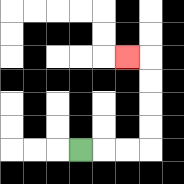{'start': '[3, 6]', 'end': '[5, 2]', 'path_directions': 'R,R,R,U,U,U,U,L', 'path_coordinates': '[[3, 6], [4, 6], [5, 6], [6, 6], [6, 5], [6, 4], [6, 3], [6, 2], [5, 2]]'}